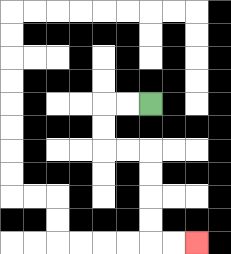{'start': '[6, 4]', 'end': '[8, 10]', 'path_directions': 'L,L,D,D,R,R,D,D,D,D,R,R', 'path_coordinates': '[[6, 4], [5, 4], [4, 4], [4, 5], [4, 6], [5, 6], [6, 6], [6, 7], [6, 8], [6, 9], [6, 10], [7, 10], [8, 10]]'}